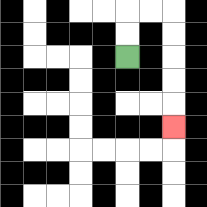{'start': '[5, 2]', 'end': '[7, 5]', 'path_directions': 'U,U,R,R,D,D,D,D,D', 'path_coordinates': '[[5, 2], [5, 1], [5, 0], [6, 0], [7, 0], [7, 1], [7, 2], [7, 3], [7, 4], [7, 5]]'}